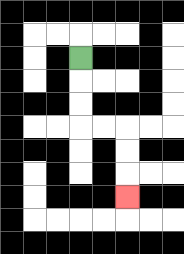{'start': '[3, 2]', 'end': '[5, 8]', 'path_directions': 'D,D,D,R,R,D,D,D', 'path_coordinates': '[[3, 2], [3, 3], [3, 4], [3, 5], [4, 5], [5, 5], [5, 6], [5, 7], [5, 8]]'}